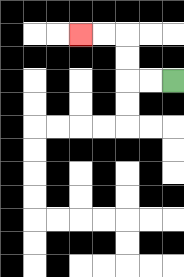{'start': '[7, 3]', 'end': '[3, 1]', 'path_directions': 'L,L,U,U,L,L', 'path_coordinates': '[[7, 3], [6, 3], [5, 3], [5, 2], [5, 1], [4, 1], [3, 1]]'}